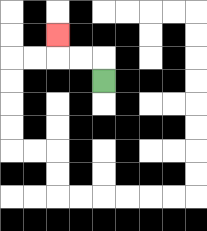{'start': '[4, 3]', 'end': '[2, 1]', 'path_directions': 'U,L,L,U', 'path_coordinates': '[[4, 3], [4, 2], [3, 2], [2, 2], [2, 1]]'}